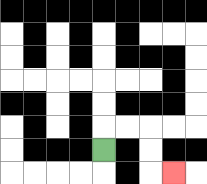{'start': '[4, 6]', 'end': '[7, 7]', 'path_directions': 'U,R,R,D,D,R', 'path_coordinates': '[[4, 6], [4, 5], [5, 5], [6, 5], [6, 6], [6, 7], [7, 7]]'}